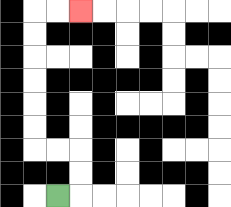{'start': '[2, 8]', 'end': '[3, 0]', 'path_directions': 'R,U,U,L,L,U,U,U,U,U,U,R,R', 'path_coordinates': '[[2, 8], [3, 8], [3, 7], [3, 6], [2, 6], [1, 6], [1, 5], [1, 4], [1, 3], [1, 2], [1, 1], [1, 0], [2, 0], [3, 0]]'}